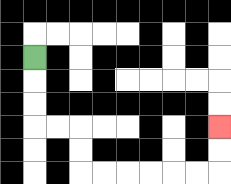{'start': '[1, 2]', 'end': '[9, 5]', 'path_directions': 'D,D,D,R,R,D,D,R,R,R,R,R,R,U,U', 'path_coordinates': '[[1, 2], [1, 3], [1, 4], [1, 5], [2, 5], [3, 5], [3, 6], [3, 7], [4, 7], [5, 7], [6, 7], [7, 7], [8, 7], [9, 7], [9, 6], [9, 5]]'}